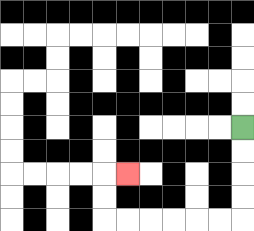{'start': '[10, 5]', 'end': '[5, 7]', 'path_directions': 'D,D,D,D,L,L,L,L,L,L,U,U,R', 'path_coordinates': '[[10, 5], [10, 6], [10, 7], [10, 8], [10, 9], [9, 9], [8, 9], [7, 9], [6, 9], [5, 9], [4, 9], [4, 8], [4, 7], [5, 7]]'}